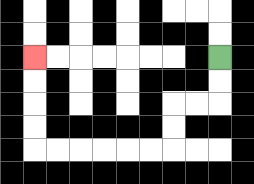{'start': '[9, 2]', 'end': '[1, 2]', 'path_directions': 'D,D,L,L,D,D,L,L,L,L,L,L,U,U,U,U', 'path_coordinates': '[[9, 2], [9, 3], [9, 4], [8, 4], [7, 4], [7, 5], [7, 6], [6, 6], [5, 6], [4, 6], [3, 6], [2, 6], [1, 6], [1, 5], [1, 4], [1, 3], [1, 2]]'}